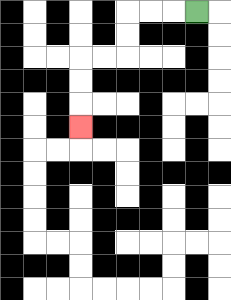{'start': '[8, 0]', 'end': '[3, 5]', 'path_directions': 'L,L,L,D,D,L,L,D,D,D', 'path_coordinates': '[[8, 0], [7, 0], [6, 0], [5, 0], [5, 1], [5, 2], [4, 2], [3, 2], [3, 3], [3, 4], [3, 5]]'}